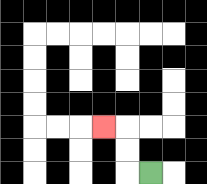{'start': '[6, 7]', 'end': '[4, 5]', 'path_directions': 'L,U,U,L', 'path_coordinates': '[[6, 7], [5, 7], [5, 6], [5, 5], [4, 5]]'}